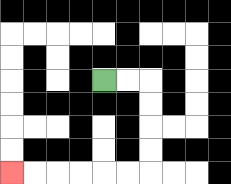{'start': '[4, 3]', 'end': '[0, 7]', 'path_directions': 'R,R,D,D,D,D,L,L,L,L,L,L', 'path_coordinates': '[[4, 3], [5, 3], [6, 3], [6, 4], [6, 5], [6, 6], [6, 7], [5, 7], [4, 7], [3, 7], [2, 7], [1, 7], [0, 7]]'}